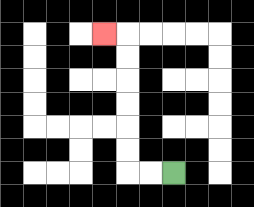{'start': '[7, 7]', 'end': '[4, 1]', 'path_directions': 'L,L,U,U,U,U,U,U,L', 'path_coordinates': '[[7, 7], [6, 7], [5, 7], [5, 6], [5, 5], [5, 4], [5, 3], [5, 2], [5, 1], [4, 1]]'}